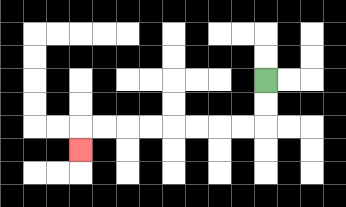{'start': '[11, 3]', 'end': '[3, 6]', 'path_directions': 'D,D,L,L,L,L,L,L,L,L,D', 'path_coordinates': '[[11, 3], [11, 4], [11, 5], [10, 5], [9, 5], [8, 5], [7, 5], [6, 5], [5, 5], [4, 5], [3, 5], [3, 6]]'}